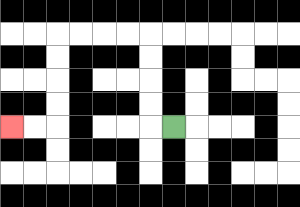{'start': '[7, 5]', 'end': '[0, 5]', 'path_directions': 'L,U,U,U,U,L,L,L,L,D,D,D,D,L,L', 'path_coordinates': '[[7, 5], [6, 5], [6, 4], [6, 3], [6, 2], [6, 1], [5, 1], [4, 1], [3, 1], [2, 1], [2, 2], [2, 3], [2, 4], [2, 5], [1, 5], [0, 5]]'}